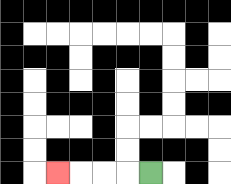{'start': '[6, 7]', 'end': '[2, 7]', 'path_directions': 'L,L,L,L', 'path_coordinates': '[[6, 7], [5, 7], [4, 7], [3, 7], [2, 7]]'}